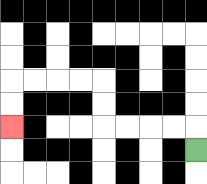{'start': '[8, 6]', 'end': '[0, 5]', 'path_directions': 'U,L,L,L,L,U,U,L,L,L,L,D,D', 'path_coordinates': '[[8, 6], [8, 5], [7, 5], [6, 5], [5, 5], [4, 5], [4, 4], [4, 3], [3, 3], [2, 3], [1, 3], [0, 3], [0, 4], [0, 5]]'}